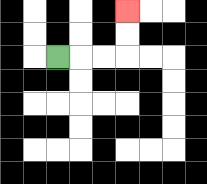{'start': '[2, 2]', 'end': '[5, 0]', 'path_directions': 'R,R,R,U,U', 'path_coordinates': '[[2, 2], [3, 2], [4, 2], [5, 2], [5, 1], [5, 0]]'}